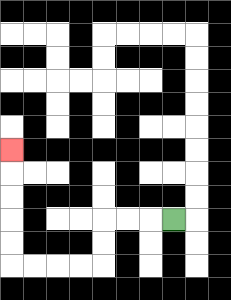{'start': '[7, 9]', 'end': '[0, 6]', 'path_directions': 'L,L,L,D,D,L,L,L,L,U,U,U,U,U', 'path_coordinates': '[[7, 9], [6, 9], [5, 9], [4, 9], [4, 10], [4, 11], [3, 11], [2, 11], [1, 11], [0, 11], [0, 10], [0, 9], [0, 8], [0, 7], [0, 6]]'}